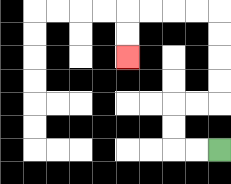{'start': '[9, 6]', 'end': '[5, 2]', 'path_directions': 'L,L,U,U,R,R,U,U,U,U,L,L,L,L,D,D', 'path_coordinates': '[[9, 6], [8, 6], [7, 6], [7, 5], [7, 4], [8, 4], [9, 4], [9, 3], [9, 2], [9, 1], [9, 0], [8, 0], [7, 0], [6, 0], [5, 0], [5, 1], [5, 2]]'}